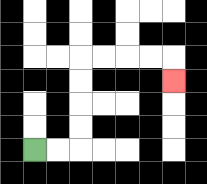{'start': '[1, 6]', 'end': '[7, 3]', 'path_directions': 'R,R,U,U,U,U,R,R,R,R,D', 'path_coordinates': '[[1, 6], [2, 6], [3, 6], [3, 5], [3, 4], [3, 3], [3, 2], [4, 2], [5, 2], [6, 2], [7, 2], [7, 3]]'}